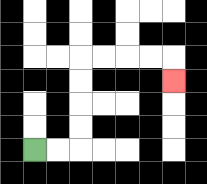{'start': '[1, 6]', 'end': '[7, 3]', 'path_directions': 'R,R,U,U,U,U,R,R,R,R,D', 'path_coordinates': '[[1, 6], [2, 6], [3, 6], [3, 5], [3, 4], [3, 3], [3, 2], [4, 2], [5, 2], [6, 2], [7, 2], [7, 3]]'}